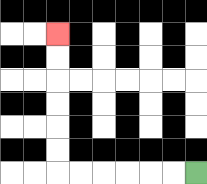{'start': '[8, 7]', 'end': '[2, 1]', 'path_directions': 'L,L,L,L,L,L,U,U,U,U,U,U', 'path_coordinates': '[[8, 7], [7, 7], [6, 7], [5, 7], [4, 7], [3, 7], [2, 7], [2, 6], [2, 5], [2, 4], [2, 3], [2, 2], [2, 1]]'}